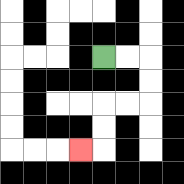{'start': '[4, 2]', 'end': '[3, 6]', 'path_directions': 'R,R,D,D,L,L,D,D,L', 'path_coordinates': '[[4, 2], [5, 2], [6, 2], [6, 3], [6, 4], [5, 4], [4, 4], [4, 5], [4, 6], [3, 6]]'}